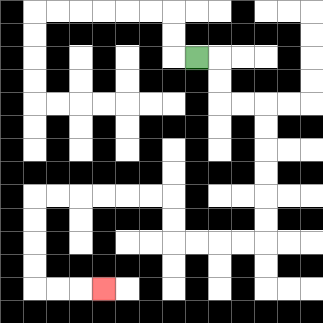{'start': '[8, 2]', 'end': '[4, 12]', 'path_directions': 'R,D,D,R,R,D,D,D,D,D,D,L,L,L,L,U,U,L,L,L,L,L,L,D,D,D,D,R,R,R', 'path_coordinates': '[[8, 2], [9, 2], [9, 3], [9, 4], [10, 4], [11, 4], [11, 5], [11, 6], [11, 7], [11, 8], [11, 9], [11, 10], [10, 10], [9, 10], [8, 10], [7, 10], [7, 9], [7, 8], [6, 8], [5, 8], [4, 8], [3, 8], [2, 8], [1, 8], [1, 9], [1, 10], [1, 11], [1, 12], [2, 12], [3, 12], [4, 12]]'}